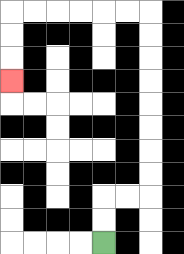{'start': '[4, 10]', 'end': '[0, 3]', 'path_directions': 'U,U,R,R,U,U,U,U,U,U,U,U,L,L,L,L,L,L,D,D,D', 'path_coordinates': '[[4, 10], [4, 9], [4, 8], [5, 8], [6, 8], [6, 7], [6, 6], [6, 5], [6, 4], [6, 3], [6, 2], [6, 1], [6, 0], [5, 0], [4, 0], [3, 0], [2, 0], [1, 0], [0, 0], [0, 1], [0, 2], [0, 3]]'}